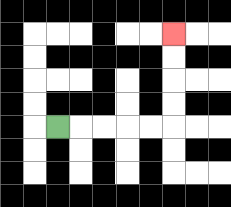{'start': '[2, 5]', 'end': '[7, 1]', 'path_directions': 'R,R,R,R,R,U,U,U,U', 'path_coordinates': '[[2, 5], [3, 5], [4, 5], [5, 5], [6, 5], [7, 5], [7, 4], [7, 3], [7, 2], [7, 1]]'}